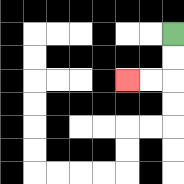{'start': '[7, 1]', 'end': '[5, 3]', 'path_directions': 'D,D,L,L', 'path_coordinates': '[[7, 1], [7, 2], [7, 3], [6, 3], [5, 3]]'}